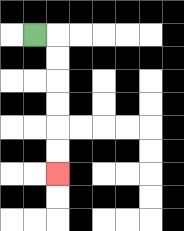{'start': '[1, 1]', 'end': '[2, 7]', 'path_directions': 'R,D,D,D,D,D,D', 'path_coordinates': '[[1, 1], [2, 1], [2, 2], [2, 3], [2, 4], [2, 5], [2, 6], [2, 7]]'}